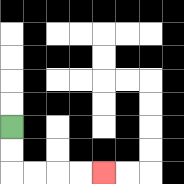{'start': '[0, 5]', 'end': '[4, 7]', 'path_directions': 'D,D,R,R,R,R', 'path_coordinates': '[[0, 5], [0, 6], [0, 7], [1, 7], [2, 7], [3, 7], [4, 7]]'}